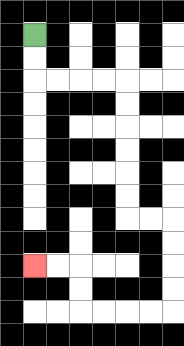{'start': '[1, 1]', 'end': '[1, 11]', 'path_directions': 'D,D,R,R,R,R,D,D,D,D,D,D,R,R,D,D,D,D,L,L,L,L,U,U,L,L', 'path_coordinates': '[[1, 1], [1, 2], [1, 3], [2, 3], [3, 3], [4, 3], [5, 3], [5, 4], [5, 5], [5, 6], [5, 7], [5, 8], [5, 9], [6, 9], [7, 9], [7, 10], [7, 11], [7, 12], [7, 13], [6, 13], [5, 13], [4, 13], [3, 13], [3, 12], [3, 11], [2, 11], [1, 11]]'}